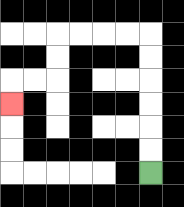{'start': '[6, 7]', 'end': '[0, 4]', 'path_directions': 'U,U,U,U,U,U,L,L,L,L,D,D,L,L,D', 'path_coordinates': '[[6, 7], [6, 6], [6, 5], [6, 4], [6, 3], [6, 2], [6, 1], [5, 1], [4, 1], [3, 1], [2, 1], [2, 2], [2, 3], [1, 3], [0, 3], [0, 4]]'}